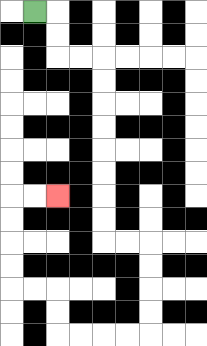{'start': '[1, 0]', 'end': '[2, 8]', 'path_directions': 'R,D,D,R,R,D,D,D,D,D,D,D,D,R,R,D,D,D,D,L,L,L,L,U,U,L,L,U,U,U,U,R,R', 'path_coordinates': '[[1, 0], [2, 0], [2, 1], [2, 2], [3, 2], [4, 2], [4, 3], [4, 4], [4, 5], [4, 6], [4, 7], [4, 8], [4, 9], [4, 10], [5, 10], [6, 10], [6, 11], [6, 12], [6, 13], [6, 14], [5, 14], [4, 14], [3, 14], [2, 14], [2, 13], [2, 12], [1, 12], [0, 12], [0, 11], [0, 10], [0, 9], [0, 8], [1, 8], [2, 8]]'}